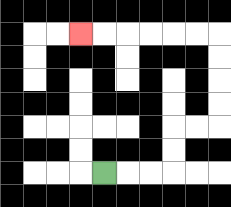{'start': '[4, 7]', 'end': '[3, 1]', 'path_directions': 'R,R,R,U,U,R,R,U,U,U,U,L,L,L,L,L,L', 'path_coordinates': '[[4, 7], [5, 7], [6, 7], [7, 7], [7, 6], [7, 5], [8, 5], [9, 5], [9, 4], [9, 3], [9, 2], [9, 1], [8, 1], [7, 1], [6, 1], [5, 1], [4, 1], [3, 1]]'}